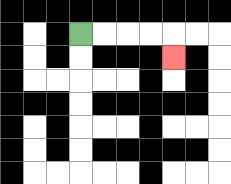{'start': '[3, 1]', 'end': '[7, 2]', 'path_directions': 'R,R,R,R,D', 'path_coordinates': '[[3, 1], [4, 1], [5, 1], [6, 1], [7, 1], [7, 2]]'}